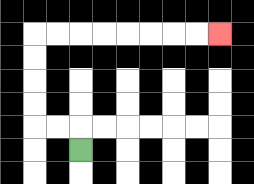{'start': '[3, 6]', 'end': '[9, 1]', 'path_directions': 'U,L,L,U,U,U,U,R,R,R,R,R,R,R,R', 'path_coordinates': '[[3, 6], [3, 5], [2, 5], [1, 5], [1, 4], [1, 3], [1, 2], [1, 1], [2, 1], [3, 1], [4, 1], [5, 1], [6, 1], [7, 1], [8, 1], [9, 1]]'}